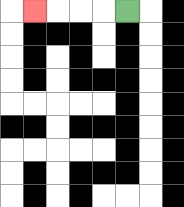{'start': '[5, 0]', 'end': '[1, 0]', 'path_directions': 'L,L,L,L', 'path_coordinates': '[[5, 0], [4, 0], [3, 0], [2, 0], [1, 0]]'}